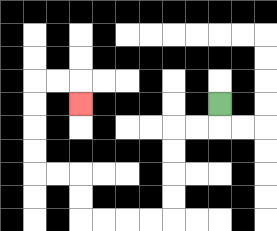{'start': '[9, 4]', 'end': '[3, 4]', 'path_directions': 'D,L,L,D,D,D,D,L,L,L,L,U,U,L,L,U,U,U,U,R,R,D', 'path_coordinates': '[[9, 4], [9, 5], [8, 5], [7, 5], [7, 6], [7, 7], [7, 8], [7, 9], [6, 9], [5, 9], [4, 9], [3, 9], [3, 8], [3, 7], [2, 7], [1, 7], [1, 6], [1, 5], [1, 4], [1, 3], [2, 3], [3, 3], [3, 4]]'}